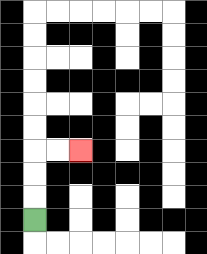{'start': '[1, 9]', 'end': '[3, 6]', 'path_directions': 'U,U,U,R,R', 'path_coordinates': '[[1, 9], [1, 8], [1, 7], [1, 6], [2, 6], [3, 6]]'}